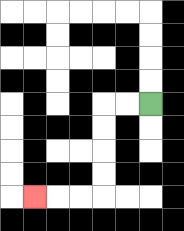{'start': '[6, 4]', 'end': '[1, 8]', 'path_directions': 'L,L,D,D,D,D,L,L,L', 'path_coordinates': '[[6, 4], [5, 4], [4, 4], [4, 5], [4, 6], [4, 7], [4, 8], [3, 8], [2, 8], [1, 8]]'}